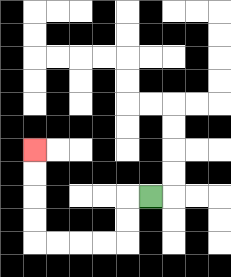{'start': '[6, 8]', 'end': '[1, 6]', 'path_directions': 'L,D,D,L,L,L,L,U,U,U,U', 'path_coordinates': '[[6, 8], [5, 8], [5, 9], [5, 10], [4, 10], [3, 10], [2, 10], [1, 10], [1, 9], [1, 8], [1, 7], [1, 6]]'}